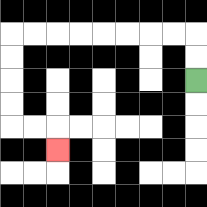{'start': '[8, 3]', 'end': '[2, 6]', 'path_directions': 'U,U,L,L,L,L,L,L,L,L,D,D,D,D,R,R,D', 'path_coordinates': '[[8, 3], [8, 2], [8, 1], [7, 1], [6, 1], [5, 1], [4, 1], [3, 1], [2, 1], [1, 1], [0, 1], [0, 2], [0, 3], [0, 4], [0, 5], [1, 5], [2, 5], [2, 6]]'}